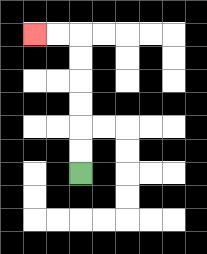{'start': '[3, 7]', 'end': '[1, 1]', 'path_directions': 'U,U,U,U,U,U,L,L', 'path_coordinates': '[[3, 7], [3, 6], [3, 5], [3, 4], [3, 3], [3, 2], [3, 1], [2, 1], [1, 1]]'}